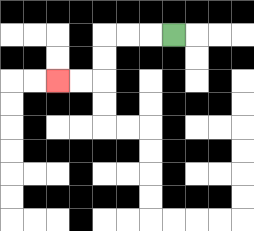{'start': '[7, 1]', 'end': '[2, 3]', 'path_directions': 'L,L,L,D,D,L,L', 'path_coordinates': '[[7, 1], [6, 1], [5, 1], [4, 1], [4, 2], [4, 3], [3, 3], [2, 3]]'}